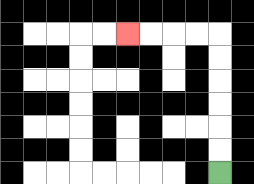{'start': '[9, 7]', 'end': '[5, 1]', 'path_directions': 'U,U,U,U,U,U,L,L,L,L', 'path_coordinates': '[[9, 7], [9, 6], [9, 5], [9, 4], [9, 3], [9, 2], [9, 1], [8, 1], [7, 1], [6, 1], [5, 1]]'}